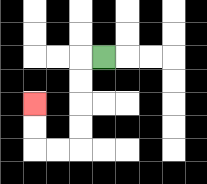{'start': '[4, 2]', 'end': '[1, 4]', 'path_directions': 'L,D,D,D,D,L,L,U,U', 'path_coordinates': '[[4, 2], [3, 2], [3, 3], [3, 4], [3, 5], [3, 6], [2, 6], [1, 6], [1, 5], [1, 4]]'}